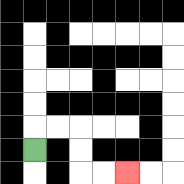{'start': '[1, 6]', 'end': '[5, 7]', 'path_directions': 'U,R,R,D,D,R,R', 'path_coordinates': '[[1, 6], [1, 5], [2, 5], [3, 5], [3, 6], [3, 7], [4, 7], [5, 7]]'}